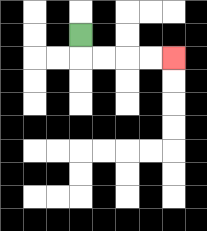{'start': '[3, 1]', 'end': '[7, 2]', 'path_directions': 'D,R,R,R,R', 'path_coordinates': '[[3, 1], [3, 2], [4, 2], [5, 2], [6, 2], [7, 2]]'}